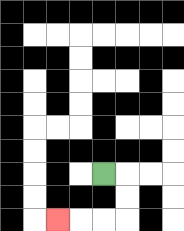{'start': '[4, 7]', 'end': '[2, 9]', 'path_directions': 'R,D,D,L,L,L', 'path_coordinates': '[[4, 7], [5, 7], [5, 8], [5, 9], [4, 9], [3, 9], [2, 9]]'}